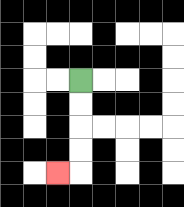{'start': '[3, 3]', 'end': '[2, 7]', 'path_directions': 'D,D,D,D,L', 'path_coordinates': '[[3, 3], [3, 4], [3, 5], [3, 6], [3, 7], [2, 7]]'}